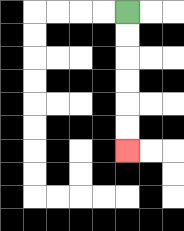{'start': '[5, 0]', 'end': '[5, 6]', 'path_directions': 'D,D,D,D,D,D', 'path_coordinates': '[[5, 0], [5, 1], [5, 2], [5, 3], [5, 4], [5, 5], [5, 6]]'}